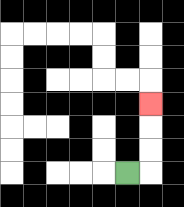{'start': '[5, 7]', 'end': '[6, 4]', 'path_directions': 'R,U,U,U', 'path_coordinates': '[[5, 7], [6, 7], [6, 6], [6, 5], [6, 4]]'}